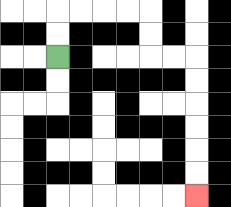{'start': '[2, 2]', 'end': '[8, 8]', 'path_directions': 'U,U,R,R,R,R,D,D,R,R,D,D,D,D,D,D', 'path_coordinates': '[[2, 2], [2, 1], [2, 0], [3, 0], [4, 0], [5, 0], [6, 0], [6, 1], [6, 2], [7, 2], [8, 2], [8, 3], [8, 4], [8, 5], [8, 6], [8, 7], [8, 8]]'}